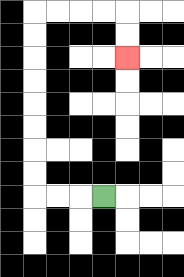{'start': '[4, 8]', 'end': '[5, 2]', 'path_directions': 'L,L,L,U,U,U,U,U,U,U,U,R,R,R,R,D,D', 'path_coordinates': '[[4, 8], [3, 8], [2, 8], [1, 8], [1, 7], [1, 6], [1, 5], [1, 4], [1, 3], [1, 2], [1, 1], [1, 0], [2, 0], [3, 0], [4, 0], [5, 0], [5, 1], [5, 2]]'}